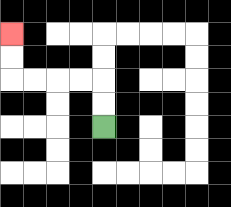{'start': '[4, 5]', 'end': '[0, 1]', 'path_directions': 'U,U,L,L,L,L,U,U', 'path_coordinates': '[[4, 5], [4, 4], [4, 3], [3, 3], [2, 3], [1, 3], [0, 3], [0, 2], [0, 1]]'}